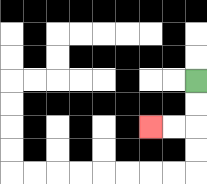{'start': '[8, 3]', 'end': '[6, 5]', 'path_directions': 'D,D,L,L', 'path_coordinates': '[[8, 3], [8, 4], [8, 5], [7, 5], [6, 5]]'}